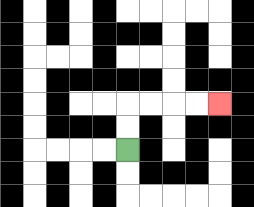{'start': '[5, 6]', 'end': '[9, 4]', 'path_directions': 'U,U,R,R,R,R', 'path_coordinates': '[[5, 6], [5, 5], [5, 4], [6, 4], [7, 4], [8, 4], [9, 4]]'}